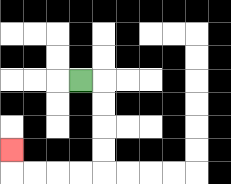{'start': '[3, 3]', 'end': '[0, 6]', 'path_directions': 'R,D,D,D,D,L,L,L,L,U', 'path_coordinates': '[[3, 3], [4, 3], [4, 4], [4, 5], [4, 6], [4, 7], [3, 7], [2, 7], [1, 7], [0, 7], [0, 6]]'}